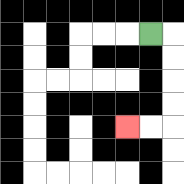{'start': '[6, 1]', 'end': '[5, 5]', 'path_directions': 'R,D,D,D,D,L,L', 'path_coordinates': '[[6, 1], [7, 1], [7, 2], [7, 3], [7, 4], [7, 5], [6, 5], [5, 5]]'}